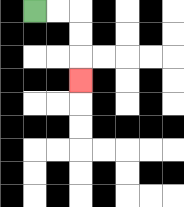{'start': '[1, 0]', 'end': '[3, 3]', 'path_directions': 'R,R,D,D,D', 'path_coordinates': '[[1, 0], [2, 0], [3, 0], [3, 1], [3, 2], [3, 3]]'}